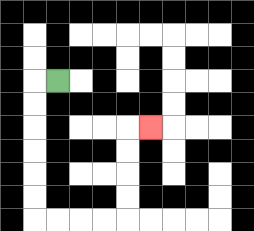{'start': '[2, 3]', 'end': '[6, 5]', 'path_directions': 'L,D,D,D,D,D,D,R,R,R,R,U,U,U,U,R', 'path_coordinates': '[[2, 3], [1, 3], [1, 4], [1, 5], [1, 6], [1, 7], [1, 8], [1, 9], [2, 9], [3, 9], [4, 9], [5, 9], [5, 8], [5, 7], [5, 6], [5, 5], [6, 5]]'}